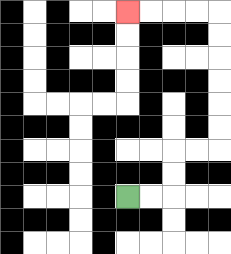{'start': '[5, 8]', 'end': '[5, 0]', 'path_directions': 'R,R,U,U,R,R,U,U,U,U,U,U,L,L,L,L', 'path_coordinates': '[[5, 8], [6, 8], [7, 8], [7, 7], [7, 6], [8, 6], [9, 6], [9, 5], [9, 4], [9, 3], [9, 2], [9, 1], [9, 0], [8, 0], [7, 0], [6, 0], [5, 0]]'}